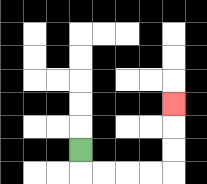{'start': '[3, 6]', 'end': '[7, 4]', 'path_directions': 'D,R,R,R,R,U,U,U', 'path_coordinates': '[[3, 6], [3, 7], [4, 7], [5, 7], [6, 7], [7, 7], [7, 6], [7, 5], [7, 4]]'}